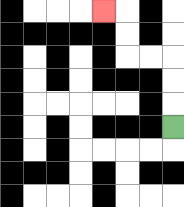{'start': '[7, 5]', 'end': '[4, 0]', 'path_directions': 'U,U,U,L,L,U,U,L', 'path_coordinates': '[[7, 5], [7, 4], [7, 3], [7, 2], [6, 2], [5, 2], [5, 1], [5, 0], [4, 0]]'}